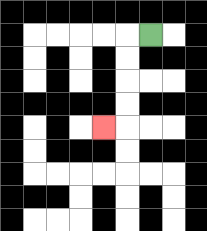{'start': '[6, 1]', 'end': '[4, 5]', 'path_directions': 'L,D,D,D,D,L', 'path_coordinates': '[[6, 1], [5, 1], [5, 2], [5, 3], [5, 4], [5, 5], [4, 5]]'}